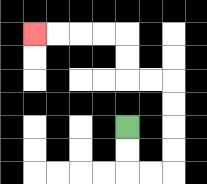{'start': '[5, 5]', 'end': '[1, 1]', 'path_directions': 'D,D,R,R,U,U,U,U,L,L,U,U,L,L,L,L', 'path_coordinates': '[[5, 5], [5, 6], [5, 7], [6, 7], [7, 7], [7, 6], [7, 5], [7, 4], [7, 3], [6, 3], [5, 3], [5, 2], [5, 1], [4, 1], [3, 1], [2, 1], [1, 1]]'}